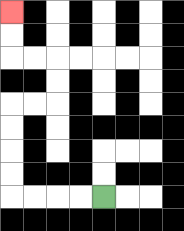{'start': '[4, 8]', 'end': '[0, 0]', 'path_directions': 'L,L,L,L,U,U,U,U,R,R,U,U,L,L,U,U', 'path_coordinates': '[[4, 8], [3, 8], [2, 8], [1, 8], [0, 8], [0, 7], [0, 6], [0, 5], [0, 4], [1, 4], [2, 4], [2, 3], [2, 2], [1, 2], [0, 2], [0, 1], [0, 0]]'}